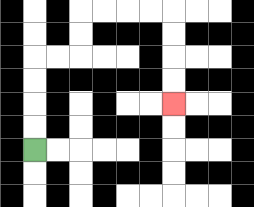{'start': '[1, 6]', 'end': '[7, 4]', 'path_directions': 'U,U,U,U,R,R,U,U,R,R,R,R,D,D,D,D', 'path_coordinates': '[[1, 6], [1, 5], [1, 4], [1, 3], [1, 2], [2, 2], [3, 2], [3, 1], [3, 0], [4, 0], [5, 0], [6, 0], [7, 0], [7, 1], [7, 2], [7, 3], [7, 4]]'}